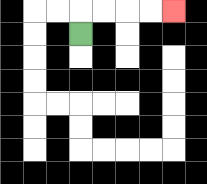{'start': '[3, 1]', 'end': '[7, 0]', 'path_directions': 'U,R,R,R,R', 'path_coordinates': '[[3, 1], [3, 0], [4, 0], [5, 0], [6, 0], [7, 0]]'}